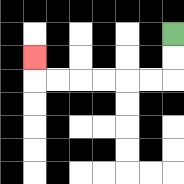{'start': '[7, 1]', 'end': '[1, 2]', 'path_directions': 'D,D,L,L,L,L,L,L,U', 'path_coordinates': '[[7, 1], [7, 2], [7, 3], [6, 3], [5, 3], [4, 3], [3, 3], [2, 3], [1, 3], [1, 2]]'}